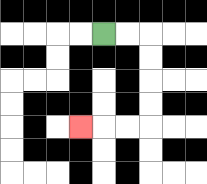{'start': '[4, 1]', 'end': '[3, 5]', 'path_directions': 'R,R,D,D,D,D,L,L,L', 'path_coordinates': '[[4, 1], [5, 1], [6, 1], [6, 2], [6, 3], [6, 4], [6, 5], [5, 5], [4, 5], [3, 5]]'}